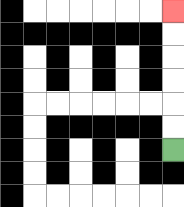{'start': '[7, 6]', 'end': '[7, 0]', 'path_directions': 'U,U,U,U,U,U', 'path_coordinates': '[[7, 6], [7, 5], [7, 4], [7, 3], [7, 2], [7, 1], [7, 0]]'}